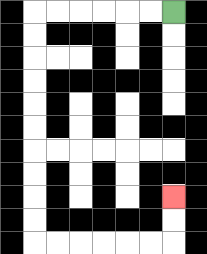{'start': '[7, 0]', 'end': '[7, 8]', 'path_directions': 'L,L,L,L,L,L,D,D,D,D,D,D,D,D,D,D,R,R,R,R,R,R,U,U', 'path_coordinates': '[[7, 0], [6, 0], [5, 0], [4, 0], [3, 0], [2, 0], [1, 0], [1, 1], [1, 2], [1, 3], [1, 4], [1, 5], [1, 6], [1, 7], [1, 8], [1, 9], [1, 10], [2, 10], [3, 10], [4, 10], [5, 10], [6, 10], [7, 10], [7, 9], [7, 8]]'}